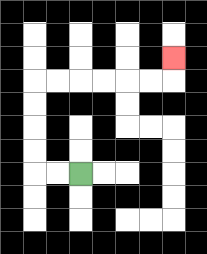{'start': '[3, 7]', 'end': '[7, 2]', 'path_directions': 'L,L,U,U,U,U,R,R,R,R,R,R,U', 'path_coordinates': '[[3, 7], [2, 7], [1, 7], [1, 6], [1, 5], [1, 4], [1, 3], [2, 3], [3, 3], [4, 3], [5, 3], [6, 3], [7, 3], [7, 2]]'}